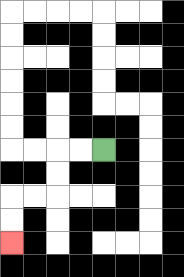{'start': '[4, 6]', 'end': '[0, 10]', 'path_directions': 'L,L,D,D,L,L,D,D', 'path_coordinates': '[[4, 6], [3, 6], [2, 6], [2, 7], [2, 8], [1, 8], [0, 8], [0, 9], [0, 10]]'}